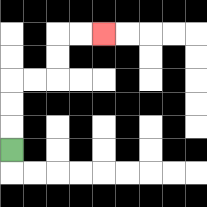{'start': '[0, 6]', 'end': '[4, 1]', 'path_directions': 'U,U,U,R,R,U,U,R,R', 'path_coordinates': '[[0, 6], [0, 5], [0, 4], [0, 3], [1, 3], [2, 3], [2, 2], [2, 1], [3, 1], [4, 1]]'}